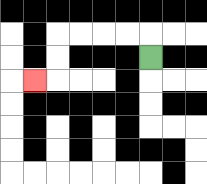{'start': '[6, 2]', 'end': '[1, 3]', 'path_directions': 'U,L,L,L,L,D,D,L', 'path_coordinates': '[[6, 2], [6, 1], [5, 1], [4, 1], [3, 1], [2, 1], [2, 2], [2, 3], [1, 3]]'}